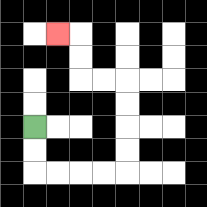{'start': '[1, 5]', 'end': '[2, 1]', 'path_directions': 'D,D,R,R,R,R,U,U,U,U,L,L,U,U,L', 'path_coordinates': '[[1, 5], [1, 6], [1, 7], [2, 7], [3, 7], [4, 7], [5, 7], [5, 6], [5, 5], [5, 4], [5, 3], [4, 3], [3, 3], [3, 2], [3, 1], [2, 1]]'}